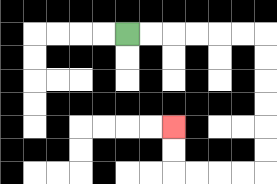{'start': '[5, 1]', 'end': '[7, 5]', 'path_directions': 'R,R,R,R,R,R,D,D,D,D,D,D,L,L,L,L,U,U', 'path_coordinates': '[[5, 1], [6, 1], [7, 1], [8, 1], [9, 1], [10, 1], [11, 1], [11, 2], [11, 3], [11, 4], [11, 5], [11, 6], [11, 7], [10, 7], [9, 7], [8, 7], [7, 7], [7, 6], [7, 5]]'}